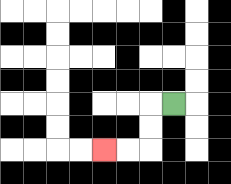{'start': '[7, 4]', 'end': '[4, 6]', 'path_directions': 'L,D,D,L,L', 'path_coordinates': '[[7, 4], [6, 4], [6, 5], [6, 6], [5, 6], [4, 6]]'}